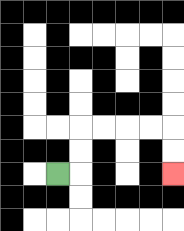{'start': '[2, 7]', 'end': '[7, 7]', 'path_directions': 'R,U,U,R,R,R,R,D,D', 'path_coordinates': '[[2, 7], [3, 7], [3, 6], [3, 5], [4, 5], [5, 5], [6, 5], [7, 5], [7, 6], [7, 7]]'}